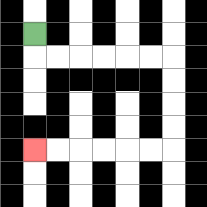{'start': '[1, 1]', 'end': '[1, 6]', 'path_directions': 'D,R,R,R,R,R,R,D,D,D,D,L,L,L,L,L,L', 'path_coordinates': '[[1, 1], [1, 2], [2, 2], [3, 2], [4, 2], [5, 2], [6, 2], [7, 2], [7, 3], [7, 4], [7, 5], [7, 6], [6, 6], [5, 6], [4, 6], [3, 6], [2, 6], [1, 6]]'}